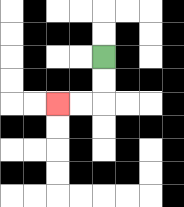{'start': '[4, 2]', 'end': '[2, 4]', 'path_directions': 'D,D,L,L', 'path_coordinates': '[[4, 2], [4, 3], [4, 4], [3, 4], [2, 4]]'}